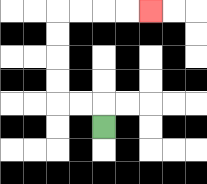{'start': '[4, 5]', 'end': '[6, 0]', 'path_directions': 'U,L,L,U,U,U,U,R,R,R,R', 'path_coordinates': '[[4, 5], [4, 4], [3, 4], [2, 4], [2, 3], [2, 2], [2, 1], [2, 0], [3, 0], [4, 0], [5, 0], [6, 0]]'}